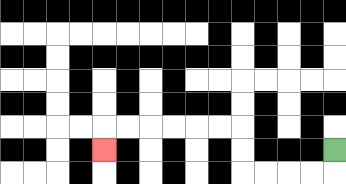{'start': '[14, 6]', 'end': '[4, 6]', 'path_directions': 'D,L,L,L,L,U,U,L,L,L,L,L,L,D', 'path_coordinates': '[[14, 6], [14, 7], [13, 7], [12, 7], [11, 7], [10, 7], [10, 6], [10, 5], [9, 5], [8, 5], [7, 5], [6, 5], [5, 5], [4, 5], [4, 6]]'}